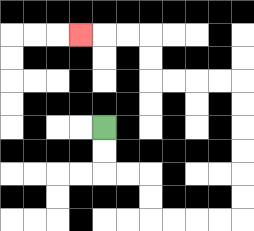{'start': '[4, 5]', 'end': '[3, 1]', 'path_directions': 'D,D,R,R,D,D,R,R,R,R,U,U,U,U,U,U,L,L,L,L,U,U,L,L,L', 'path_coordinates': '[[4, 5], [4, 6], [4, 7], [5, 7], [6, 7], [6, 8], [6, 9], [7, 9], [8, 9], [9, 9], [10, 9], [10, 8], [10, 7], [10, 6], [10, 5], [10, 4], [10, 3], [9, 3], [8, 3], [7, 3], [6, 3], [6, 2], [6, 1], [5, 1], [4, 1], [3, 1]]'}